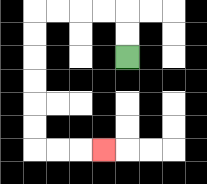{'start': '[5, 2]', 'end': '[4, 6]', 'path_directions': 'U,U,L,L,L,L,D,D,D,D,D,D,R,R,R', 'path_coordinates': '[[5, 2], [5, 1], [5, 0], [4, 0], [3, 0], [2, 0], [1, 0], [1, 1], [1, 2], [1, 3], [1, 4], [1, 5], [1, 6], [2, 6], [3, 6], [4, 6]]'}